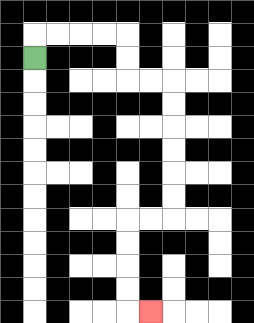{'start': '[1, 2]', 'end': '[6, 13]', 'path_directions': 'U,R,R,R,R,D,D,R,R,D,D,D,D,D,D,L,L,D,D,D,D,R', 'path_coordinates': '[[1, 2], [1, 1], [2, 1], [3, 1], [4, 1], [5, 1], [5, 2], [5, 3], [6, 3], [7, 3], [7, 4], [7, 5], [7, 6], [7, 7], [7, 8], [7, 9], [6, 9], [5, 9], [5, 10], [5, 11], [5, 12], [5, 13], [6, 13]]'}